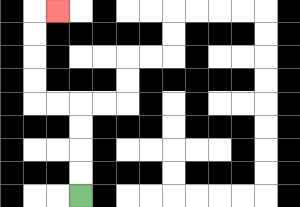{'start': '[3, 8]', 'end': '[2, 0]', 'path_directions': 'U,U,U,U,L,L,U,U,U,U,R', 'path_coordinates': '[[3, 8], [3, 7], [3, 6], [3, 5], [3, 4], [2, 4], [1, 4], [1, 3], [1, 2], [1, 1], [1, 0], [2, 0]]'}